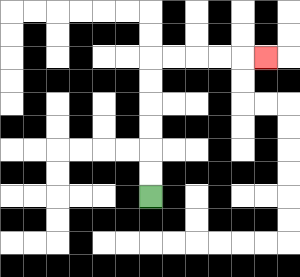{'start': '[6, 8]', 'end': '[11, 2]', 'path_directions': 'U,U,U,U,U,U,R,R,R,R,R', 'path_coordinates': '[[6, 8], [6, 7], [6, 6], [6, 5], [6, 4], [6, 3], [6, 2], [7, 2], [8, 2], [9, 2], [10, 2], [11, 2]]'}